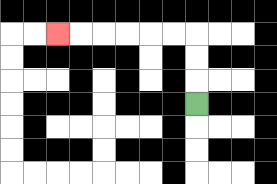{'start': '[8, 4]', 'end': '[2, 1]', 'path_directions': 'U,U,U,L,L,L,L,L,L', 'path_coordinates': '[[8, 4], [8, 3], [8, 2], [8, 1], [7, 1], [6, 1], [5, 1], [4, 1], [3, 1], [2, 1]]'}